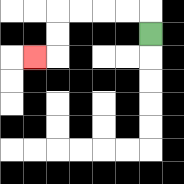{'start': '[6, 1]', 'end': '[1, 2]', 'path_directions': 'U,L,L,L,L,D,D,L', 'path_coordinates': '[[6, 1], [6, 0], [5, 0], [4, 0], [3, 0], [2, 0], [2, 1], [2, 2], [1, 2]]'}